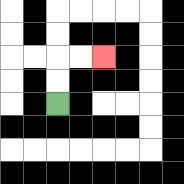{'start': '[2, 4]', 'end': '[4, 2]', 'path_directions': 'U,U,R,R', 'path_coordinates': '[[2, 4], [2, 3], [2, 2], [3, 2], [4, 2]]'}